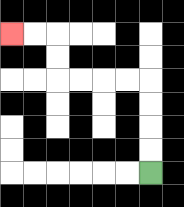{'start': '[6, 7]', 'end': '[0, 1]', 'path_directions': 'U,U,U,U,L,L,L,L,U,U,L,L', 'path_coordinates': '[[6, 7], [6, 6], [6, 5], [6, 4], [6, 3], [5, 3], [4, 3], [3, 3], [2, 3], [2, 2], [2, 1], [1, 1], [0, 1]]'}